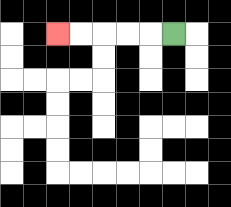{'start': '[7, 1]', 'end': '[2, 1]', 'path_directions': 'L,L,L,L,L', 'path_coordinates': '[[7, 1], [6, 1], [5, 1], [4, 1], [3, 1], [2, 1]]'}